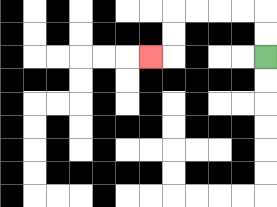{'start': '[11, 2]', 'end': '[6, 2]', 'path_directions': 'U,U,L,L,L,L,D,D,L', 'path_coordinates': '[[11, 2], [11, 1], [11, 0], [10, 0], [9, 0], [8, 0], [7, 0], [7, 1], [7, 2], [6, 2]]'}